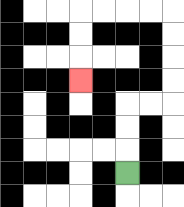{'start': '[5, 7]', 'end': '[3, 3]', 'path_directions': 'U,U,U,R,R,U,U,U,U,L,L,L,L,D,D,D', 'path_coordinates': '[[5, 7], [5, 6], [5, 5], [5, 4], [6, 4], [7, 4], [7, 3], [7, 2], [7, 1], [7, 0], [6, 0], [5, 0], [4, 0], [3, 0], [3, 1], [3, 2], [3, 3]]'}